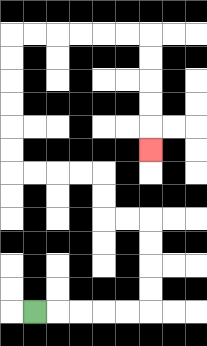{'start': '[1, 13]', 'end': '[6, 6]', 'path_directions': 'R,R,R,R,R,U,U,U,U,L,L,U,U,L,L,L,L,U,U,U,U,U,U,R,R,R,R,R,R,D,D,D,D,D', 'path_coordinates': '[[1, 13], [2, 13], [3, 13], [4, 13], [5, 13], [6, 13], [6, 12], [6, 11], [6, 10], [6, 9], [5, 9], [4, 9], [4, 8], [4, 7], [3, 7], [2, 7], [1, 7], [0, 7], [0, 6], [0, 5], [0, 4], [0, 3], [0, 2], [0, 1], [1, 1], [2, 1], [3, 1], [4, 1], [5, 1], [6, 1], [6, 2], [6, 3], [6, 4], [6, 5], [6, 6]]'}